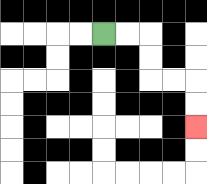{'start': '[4, 1]', 'end': '[8, 5]', 'path_directions': 'R,R,D,D,R,R,D,D', 'path_coordinates': '[[4, 1], [5, 1], [6, 1], [6, 2], [6, 3], [7, 3], [8, 3], [8, 4], [8, 5]]'}